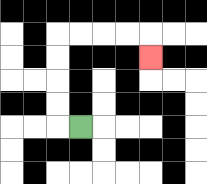{'start': '[3, 5]', 'end': '[6, 2]', 'path_directions': 'L,U,U,U,U,R,R,R,R,D', 'path_coordinates': '[[3, 5], [2, 5], [2, 4], [2, 3], [2, 2], [2, 1], [3, 1], [4, 1], [5, 1], [6, 1], [6, 2]]'}